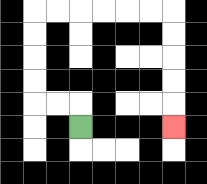{'start': '[3, 5]', 'end': '[7, 5]', 'path_directions': 'U,L,L,U,U,U,U,R,R,R,R,R,R,D,D,D,D,D', 'path_coordinates': '[[3, 5], [3, 4], [2, 4], [1, 4], [1, 3], [1, 2], [1, 1], [1, 0], [2, 0], [3, 0], [4, 0], [5, 0], [6, 0], [7, 0], [7, 1], [7, 2], [7, 3], [7, 4], [7, 5]]'}